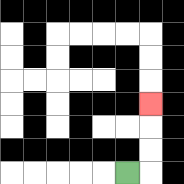{'start': '[5, 7]', 'end': '[6, 4]', 'path_directions': 'R,U,U,U', 'path_coordinates': '[[5, 7], [6, 7], [6, 6], [6, 5], [6, 4]]'}